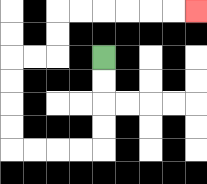{'start': '[4, 2]', 'end': '[8, 0]', 'path_directions': 'D,D,D,D,L,L,L,L,U,U,U,U,R,R,U,U,R,R,R,R,R,R', 'path_coordinates': '[[4, 2], [4, 3], [4, 4], [4, 5], [4, 6], [3, 6], [2, 6], [1, 6], [0, 6], [0, 5], [0, 4], [0, 3], [0, 2], [1, 2], [2, 2], [2, 1], [2, 0], [3, 0], [4, 0], [5, 0], [6, 0], [7, 0], [8, 0]]'}